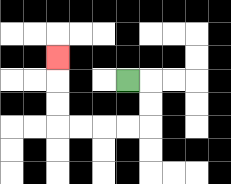{'start': '[5, 3]', 'end': '[2, 2]', 'path_directions': 'R,D,D,L,L,L,L,U,U,U', 'path_coordinates': '[[5, 3], [6, 3], [6, 4], [6, 5], [5, 5], [4, 5], [3, 5], [2, 5], [2, 4], [2, 3], [2, 2]]'}